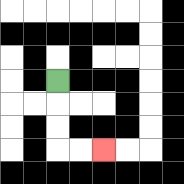{'start': '[2, 3]', 'end': '[4, 6]', 'path_directions': 'D,D,D,R,R', 'path_coordinates': '[[2, 3], [2, 4], [2, 5], [2, 6], [3, 6], [4, 6]]'}